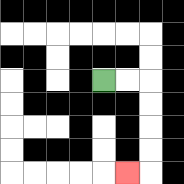{'start': '[4, 3]', 'end': '[5, 7]', 'path_directions': 'R,R,D,D,D,D,L', 'path_coordinates': '[[4, 3], [5, 3], [6, 3], [6, 4], [6, 5], [6, 6], [6, 7], [5, 7]]'}